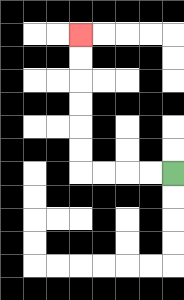{'start': '[7, 7]', 'end': '[3, 1]', 'path_directions': 'L,L,L,L,U,U,U,U,U,U', 'path_coordinates': '[[7, 7], [6, 7], [5, 7], [4, 7], [3, 7], [3, 6], [3, 5], [3, 4], [3, 3], [3, 2], [3, 1]]'}